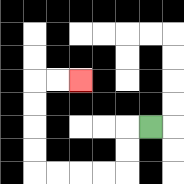{'start': '[6, 5]', 'end': '[3, 3]', 'path_directions': 'L,D,D,L,L,L,L,U,U,U,U,R,R', 'path_coordinates': '[[6, 5], [5, 5], [5, 6], [5, 7], [4, 7], [3, 7], [2, 7], [1, 7], [1, 6], [1, 5], [1, 4], [1, 3], [2, 3], [3, 3]]'}